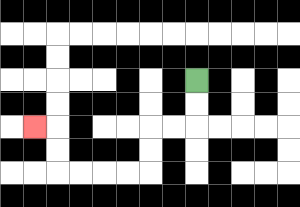{'start': '[8, 3]', 'end': '[1, 5]', 'path_directions': 'D,D,L,L,D,D,L,L,L,L,U,U,L', 'path_coordinates': '[[8, 3], [8, 4], [8, 5], [7, 5], [6, 5], [6, 6], [6, 7], [5, 7], [4, 7], [3, 7], [2, 7], [2, 6], [2, 5], [1, 5]]'}